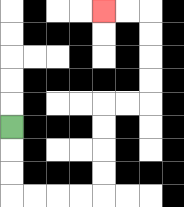{'start': '[0, 5]', 'end': '[4, 0]', 'path_directions': 'D,D,D,R,R,R,R,U,U,U,U,R,R,U,U,U,U,L,L', 'path_coordinates': '[[0, 5], [0, 6], [0, 7], [0, 8], [1, 8], [2, 8], [3, 8], [4, 8], [4, 7], [4, 6], [4, 5], [4, 4], [5, 4], [6, 4], [6, 3], [6, 2], [6, 1], [6, 0], [5, 0], [4, 0]]'}